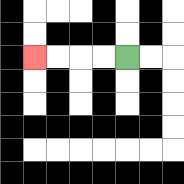{'start': '[5, 2]', 'end': '[1, 2]', 'path_directions': 'L,L,L,L', 'path_coordinates': '[[5, 2], [4, 2], [3, 2], [2, 2], [1, 2]]'}